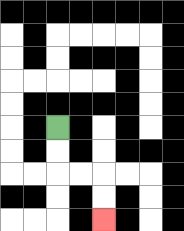{'start': '[2, 5]', 'end': '[4, 9]', 'path_directions': 'D,D,R,R,D,D', 'path_coordinates': '[[2, 5], [2, 6], [2, 7], [3, 7], [4, 7], [4, 8], [4, 9]]'}